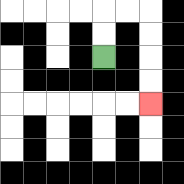{'start': '[4, 2]', 'end': '[6, 4]', 'path_directions': 'U,U,R,R,D,D,D,D', 'path_coordinates': '[[4, 2], [4, 1], [4, 0], [5, 0], [6, 0], [6, 1], [6, 2], [6, 3], [6, 4]]'}